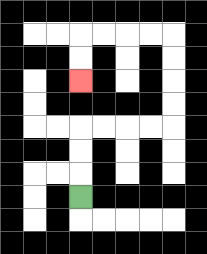{'start': '[3, 8]', 'end': '[3, 3]', 'path_directions': 'U,U,U,R,R,R,R,U,U,U,U,L,L,L,L,D,D', 'path_coordinates': '[[3, 8], [3, 7], [3, 6], [3, 5], [4, 5], [5, 5], [6, 5], [7, 5], [7, 4], [7, 3], [7, 2], [7, 1], [6, 1], [5, 1], [4, 1], [3, 1], [3, 2], [3, 3]]'}